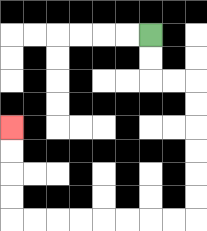{'start': '[6, 1]', 'end': '[0, 5]', 'path_directions': 'D,D,R,R,D,D,D,D,D,D,L,L,L,L,L,L,L,L,U,U,U,U', 'path_coordinates': '[[6, 1], [6, 2], [6, 3], [7, 3], [8, 3], [8, 4], [8, 5], [8, 6], [8, 7], [8, 8], [8, 9], [7, 9], [6, 9], [5, 9], [4, 9], [3, 9], [2, 9], [1, 9], [0, 9], [0, 8], [0, 7], [0, 6], [0, 5]]'}